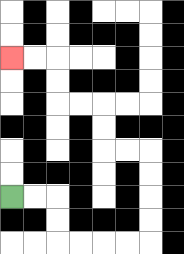{'start': '[0, 8]', 'end': '[0, 2]', 'path_directions': 'R,R,D,D,R,R,R,R,U,U,U,U,L,L,U,U,L,L,U,U,L,L', 'path_coordinates': '[[0, 8], [1, 8], [2, 8], [2, 9], [2, 10], [3, 10], [4, 10], [5, 10], [6, 10], [6, 9], [6, 8], [6, 7], [6, 6], [5, 6], [4, 6], [4, 5], [4, 4], [3, 4], [2, 4], [2, 3], [2, 2], [1, 2], [0, 2]]'}